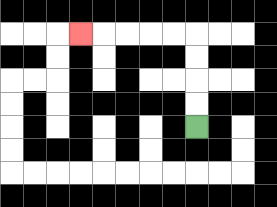{'start': '[8, 5]', 'end': '[3, 1]', 'path_directions': 'U,U,U,U,L,L,L,L,L', 'path_coordinates': '[[8, 5], [8, 4], [8, 3], [8, 2], [8, 1], [7, 1], [6, 1], [5, 1], [4, 1], [3, 1]]'}